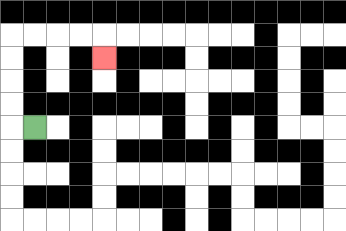{'start': '[1, 5]', 'end': '[4, 2]', 'path_directions': 'L,U,U,U,U,R,R,R,R,D', 'path_coordinates': '[[1, 5], [0, 5], [0, 4], [0, 3], [0, 2], [0, 1], [1, 1], [2, 1], [3, 1], [4, 1], [4, 2]]'}